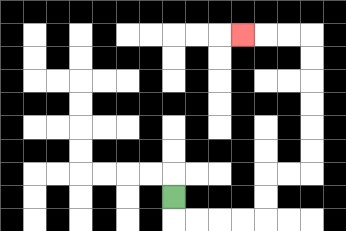{'start': '[7, 8]', 'end': '[10, 1]', 'path_directions': 'D,R,R,R,R,U,U,R,R,U,U,U,U,U,U,L,L,L', 'path_coordinates': '[[7, 8], [7, 9], [8, 9], [9, 9], [10, 9], [11, 9], [11, 8], [11, 7], [12, 7], [13, 7], [13, 6], [13, 5], [13, 4], [13, 3], [13, 2], [13, 1], [12, 1], [11, 1], [10, 1]]'}